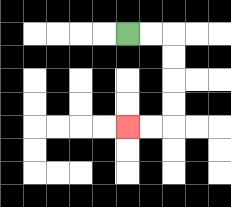{'start': '[5, 1]', 'end': '[5, 5]', 'path_directions': 'R,R,D,D,D,D,L,L', 'path_coordinates': '[[5, 1], [6, 1], [7, 1], [7, 2], [7, 3], [7, 4], [7, 5], [6, 5], [5, 5]]'}